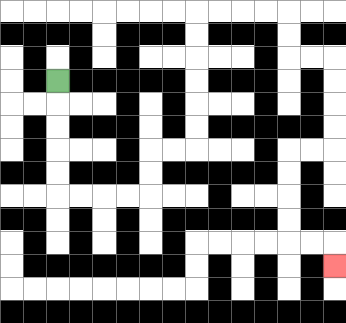{'start': '[2, 3]', 'end': '[14, 11]', 'path_directions': 'D,D,D,D,D,R,R,R,R,U,U,R,R,U,U,U,U,U,U,R,R,R,R,D,D,R,R,D,D,D,D,L,L,D,D,D,D,R,R,D', 'path_coordinates': '[[2, 3], [2, 4], [2, 5], [2, 6], [2, 7], [2, 8], [3, 8], [4, 8], [5, 8], [6, 8], [6, 7], [6, 6], [7, 6], [8, 6], [8, 5], [8, 4], [8, 3], [8, 2], [8, 1], [8, 0], [9, 0], [10, 0], [11, 0], [12, 0], [12, 1], [12, 2], [13, 2], [14, 2], [14, 3], [14, 4], [14, 5], [14, 6], [13, 6], [12, 6], [12, 7], [12, 8], [12, 9], [12, 10], [13, 10], [14, 10], [14, 11]]'}